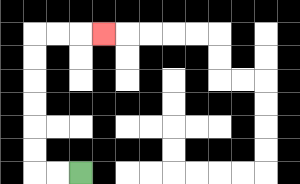{'start': '[3, 7]', 'end': '[4, 1]', 'path_directions': 'L,L,U,U,U,U,U,U,R,R,R', 'path_coordinates': '[[3, 7], [2, 7], [1, 7], [1, 6], [1, 5], [1, 4], [1, 3], [1, 2], [1, 1], [2, 1], [3, 1], [4, 1]]'}